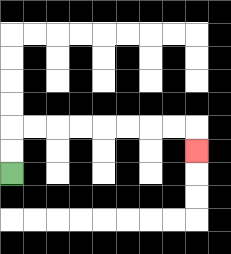{'start': '[0, 7]', 'end': '[8, 6]', 'path_directions': 'U,U,R,R,R,R,R,R,R,R,D', 'path_coordinates': '[[0, 7], [0, 6], [0, 5], [1, 5], [2, 5], [3, 5], [4, 5], [5, 5], [6, 5], [7, 5], [8, 5], [8, 6]]'}